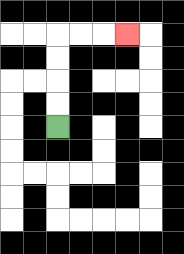{'start': '[2, 5]', 'end': '[5, 1]', 'path_directions': 'U,U,U,U,R,R,R', 'path_coordinates': '[[2, 5], [2, 4], [2, 3], [2, 2], [2, 1], [3, 1], [4, 1], [5, 1]]'}